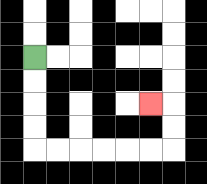{'start': '[1, 2]', 'end': '[6, 4]', 'path_directions': 'D,D,D,D,R,R,R,R,R,R,U,U,L', 'path_coordinates': '[[1, 2], [1, 3], [1, 4], [1, 5], [1, 6], [2, 6], [3, 6], [4, 6], [5, 6], [6, 6], [7, 6], [7, 5], [7, 4], [6, 4]]'}